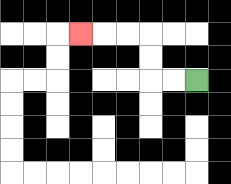{'start': '[8, 3]', 'end': '[3, 1]', 'path_directions': 'L,L,U,U,L,L,L', 'path_coordinates': '[[8, 3], [7, 3], [6, 3], [6, 2], [6, 1], [5, 1], [4, 1], [3, 1]]'}